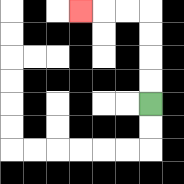{'start': '[6, 4]', 'end': '[3, 0]', 'path_directions': 'U,U,U,U,L,L,L', 'path_coordinates': '[[6, 4], [6, 3], [6, 2], [6, 1], [6, 0], [5, 0], [4, 0], [3, 0]]'}